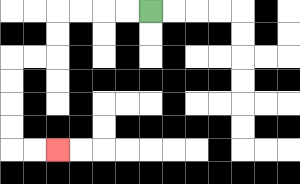{'start': '[6, 0]', 'end': '[2, 6]', 'path_directions': 'L,L,L,L,D,D,L,L,D,D,D,D,R,R', 'path_coordinates': '[[6, 0], [5, 0], [4, 0], [3, 0], [2, 0], [2, 1], [2, 2], [1, 2], [0, 2], [0, 3], [0, 4], [0, 5], [0, 6], [1, 6], [2, 6]]'}